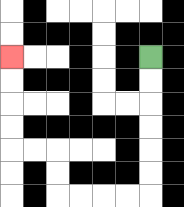{'start': '[6, 2]', 'end': '[0, 2]', 'path_directions': 'D,D,D,D,D,D,L,L,L,L,U,U,L,L,U,U,U,U', 'path_coordinates': '[[6, 2], [6, 3], [6, 4], [6, 5], [6, 6], [6, 7], [6, 8], [5, 8], [4, 8], [3, 8], [2, 8], [2, 7], [2, 6], [1, 6], [0, 6], [0, 5], [0, 4], [0, 3], [0, 2]]'}